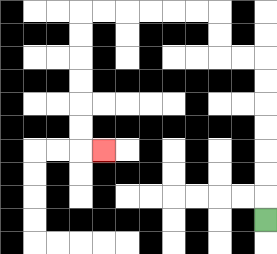{'start': '[11, 9]', 'end': '[4, 6]', 'path_directions': 'U,U,U,U,U,U,U,L,L,U,U,L,L,L,L,L,L,D,D,D,D,D,D,R', 'path_coordinates': '[[11, 9], [11, 8], [11, 7], [11, 6], [11, 5], [11, 4], [11, 3], [11, 2], [10, 2], [9, 2], [9, 1], [9, 0], [8, 0], [7, 0], [6, 0], [5, 0], [4, 0], [3, 0], [3, 1], [3, 2], [3, 3], [3, 4], [3, 5], [3, 6], [4, 6]]'}